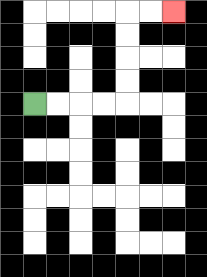{'start': '[1, 4]', 'end': '[7, 0]', 'path_directions': 'R,R,R,R,U,U,U,U,R,R', 'path_coordinates': '[[1, 4], [2, 4], [3, 4], [4, 4], [5, 4], [5, 3], [5, 2], [5, 1], [5, 0], [6, 0], [7, 0]]'}